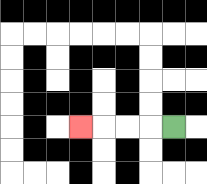{'start': '[7, 5]', 'end': '[3, 5]', 'path_directions': 'L,L,L,L', 'path_coordinates': '[[7, 5], [6, 5], [5, 5], [4, 5], [3, 5]]'}